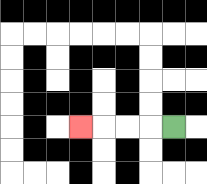{'start': '[7, 5]', 'end': '[3, 5]', 'path_directions': 'L,L,L,L', 'path_coordinates': '[[7, 5], [6, 5], [5, 5], [4, 5], [3, 5]]'}